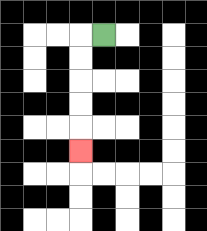{'start': '[4, 1]', 'end': '[3, 6]', 'path_directions': 'L,D,D,D,D,D', 'path_coordinates': '[[4, 1], [3, 1], [3, 2], [3, 3], [3, 4], [3, 5], [3, 6]]'}